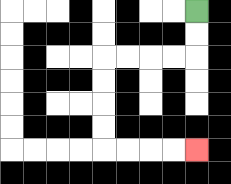{'start': '[8, 0]', 'end': '[8, 6]', 'path_directions': 'D,D,L,L,L,L,D,D,D,D,R,R,R,R', 'path_coordinates': '[[8, 0], [8, 1], [8, 2], [7, 2], [6, 2], [5, 2], [4, 2], [4, 3], [4, 4], [4, 5], [4, 6], [5, 6], [6, 6], [7, 6], [8, 6]]'}